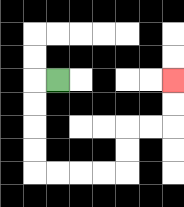{'start': '[2, 3]', 'end': '[7, 3]', 'path_directions': 'L,D,D,D,D,R,R,R,R,U,U,R,R,U,U', 'path_coordinates': '[[2, 3], [1, 3], [1, 4], [1, 5], [1, 6], [1, 7], [2, 7], [3, 7], [4, 7], [5, 7], [5, 6], [5, 5], [6, 5], [7, 5], [7, 4], [7, 3]]'}